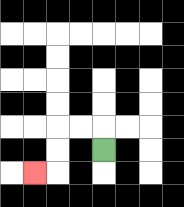{'start': '[4, 6]', 'end': '[1, 7]', 'path_directions': 'U,L,L,D,D,L', 'path_coordinates': '[[4, 6], [4, 5], [3, 5], [2, 5], [2, 6], [2, 7], [1, 7]]'}